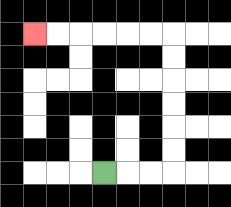{'start': '[4, 7]', 'end': '[1, 1]', 'path_directions': 'R,R,R,U,U,U,U,U,U,L,L,L,L,L,L', 'path_coordinates': '[[4, 7], [5, 7], [6, 7], [7, 7], [7, 6], [7, 5], [7, 4], [7, 3], [7, 2], [7, 1], [6, 1], [5, 1], [4, 1], [3, 1], [2, 1], [1, 1]]'}